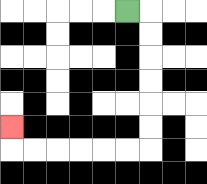{'start': '[5, 0]', 'end': '[0, 5]', 'path_directions': 'R,D,D,D,D,D,D,L,L,L,L,L,L,U', 'path_coordinates': '[[5, 0], [6, 0], [6, 1], [6, 2], [6, 3], [6, 4], [6, 5], [6, 6], [5, 6], [4, 6], [3, 6], [2, 6], [1, 6], [0, 6], [0, 5]]'}